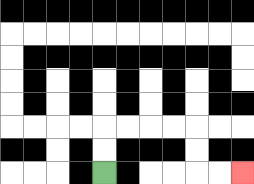{'start': '[4, 7]', 'end': '[10, 7]', 'path_directions': 'U,U,R,R,R,R,D,D,R,R', 'path_coordinates': '[[4, 7], [4, 6], [4, 5], [5, 5], [6, 5], [7, 5], [8, 5], [8, 6], [8, 7], [9, 7], [10, 7]]'}